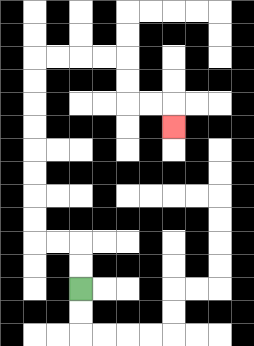{'start': '[3, 12]', 'end': '[7, 5]', 'path_directions': 'U,U,L,L,U,U,U,U,U,U,U,U,R,R,R,R,D,D,R,R,D', 'path_coordinates': '[[3, 12], [3, 11], [3, 10], [2, 10], [1, 10], [1, 9], [1, 8], [1, 7], [1, 6], [1, 5], [1, 4], [1, 3], [1, 2], [2, 2], [3, 2], [4, 2], [5, 2], [5, 3], [5, 4], [6, 4], [7, 4], [7, 5]]'}